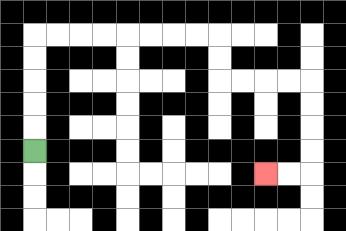{'start': '[1, 6]', 'end': '[11, 7]', 'path_directions': 'U,U,U,U,U,R,R,R,R,R,R,R,R,D,D,R,R,R,R,D,D,D,D,L,L', 'path_coordinates': '[[1, 6], [1, 5], [1, 4], [1, 3], [1, 2], [1, 1], [2, 1], [3, 1], [4, 1], [5, 1], [6, 1], [7, 1], [8, 1], [9, 1], [9, 2], [9, 3], [10, 3], [11, 3], [12, 3], [13, 3], [13, 4], [13, 5], [13, 6], [13, 7], [12, 7], [11, 7]]'}